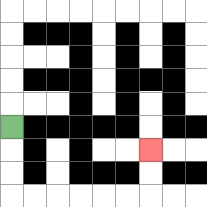{'start': '[0, 5]', 'end': '[6, 6]', 'path_directions': 'D,D,D,R,R,R,R,R,R,U,U', 'path_coordinates': '[[0, 5], [0, 6], [0, 7], [0, 8], [1, 8], [2, 8], [3, 8], [4, 8], [5, 8], [6, 8], [6, 7], [6, 6]]'}